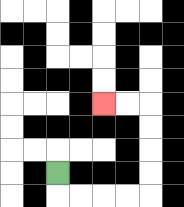{'start': '[2, 7]', 'end': '[4, 4]', 'path_directions': 'D,R,R,R,R,U,U,U,U,L,L', 'path_coordinates': '[[2, 7], [2, 8], [3, 8], [4, 8], [5, 8], [6, 8], [6, 7], [6, 6], [6, 5], [6, 4], [5, 4], [4, 4]]'}